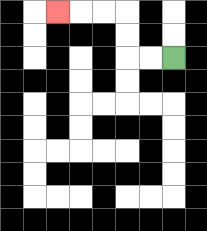{'start': '[7, 2]', 'end': '[2, 0]', 'path_directions': 'L,L,U,U,L,L,L', 'path_coordinates': '[[7, 2], [6, 2], [5, 2], [5, 1], [5, 0], [4, 0], [3, 0], [2, 0]]'}